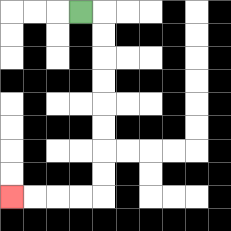{'start': '[3, 0]', 'end': '[0, 8]', 'path_directions': 'R,D,D,D,D,D,D,D,D,L,L,L,L', 'path_coordinates': '[[3, 0], [4, 0], [4, 1], [4, 2], [4, 3], [4, 4], [4, 5], [4, 6], [4, 7], [4, 8], [3, 8], [2, 8], [1, 8], [0, 8]]'}